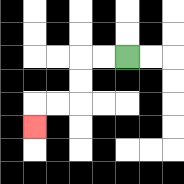{'start': '[5, 2]', 'end': '[1, 5]', 'path_directions': 'L,L,D,D,L,L,D', 'path_coordinates': '[[5, 2], [4, 2], [3, 2], [3, 3], [3, 4], [2, 4], [1, 4], [1, 5]]'}